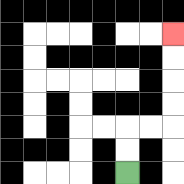{'start': '[5, 7]', 'end': '[7, 1]', 'path_directions': 'U,U,R,R,U,U,U,U', 'path_coordinates': '[[5, 7], [5, 6], [5, 5], [6, 5], [7, 5], [7, 4], [7, 3], [7, 2], [7, 1]]'}